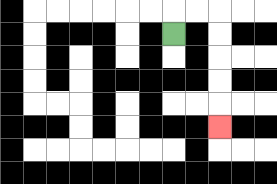{'start': '[7, 1]', 'end': '[9, 5]', 'path_directions': 'U,R,R,D,D,D,D,D', 'path_coordinates': '[[7, 1], [7, 0], [8, 0], [9, 0], [9, 1], [9, 2], [9, 3], [9, 4], [9, 5]]'}